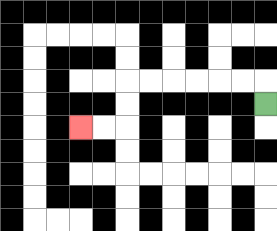{'start': '[11, 4]', 'end': '[3, 5]', 'path_directions': 'U,L,L,L,L,L,L,D,D,L,L', 'path_coordinates': '[[11, 4], [11, 3], [10, 3], [9, 3], [8, 3], [7, 3], [6, 3], [5, 3], [5, 4], [5, 5], [4, 5], [3, 5]]'}